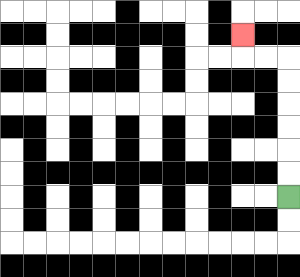{'start': '[12, 8]', 'end': '[10, 1]', 'path_directions': 'U,U,U,U,U,U,L,L,U', 'path_coordinates': '[[12, 8], [12, 7], [12, 6], [12, 5], [12, 4], [12, 3], [12, 2], [11, 2], [10, 2], [10, 1]]'}